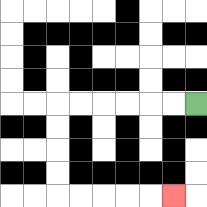{'start': '[8, 4]', 'end': '[7, 8]', 'path_directions': 'L,L,L,L,L,L,D,D,D,D,R,R,R,R,R', 'path_coordinates': '[[8, 4], [7, 4], [6, 4], [5, 4], [4, 4], [3, 4], [2, 4], [2, 5], [2, 6], [2, 7], [2, 8], [3, 8], [4, 8], [5, 8], [6, 8], [7, 8]]'}